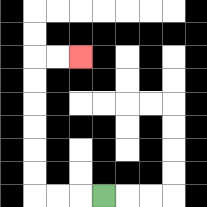{'start': '[4, 8]', 'end': '[3, 2]', 'path_directions': 'L,L,L,U,U,U,U,U,U,R,R', 'path_coordinates': '[[4, 8], [3, 8], [2, 8], [1, 8], [1, 7], [1, 6], [1, 5], [1, 4], [1, 3], [1, 2], [2, 2], [3, 2]]'}